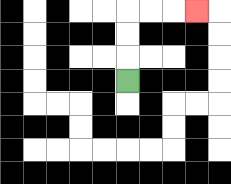{'start': '[5, 3]', 'end': '[8, 0]', 'path_directions': 'U,U,U,R,R,R', 'path_coordinates': '[[5, 3], [5, 2], [5, 1], [5, 0], [6, 0], [7, 0], [8, 0]]'}